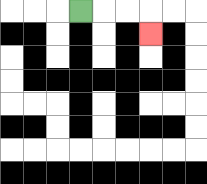{'start': '[3, 0]', 'end': '[6, 1]', 'path_directions': 'R,R,R,D', 'path_coordinates': '[[3, 0], [4, 0], [5, 0], [6, 0], [6, 1]]'}